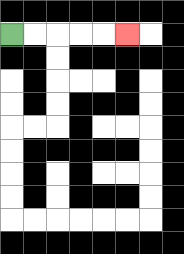{'start': '[0, 1]', 'end': '[5, 1]', 'path_directions': 'R,R,R,R,R', 'path_coordinates': '[[0, 1], [1, 1], [2, 1], [3, 1], [4, 1], [5, 1]]'}